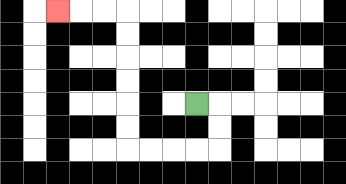{'start': '[8, 4]', 'end': '[2, 0]', 'path_directions': 'R,D,D,L,L,L,L,U,U,U,U,U,U,L,L,L', 'path_coordinates': '[[8, 4], [9, 4], [9, 5], [9, 6], [8, 6], [7, 6], [6, 6], [5, 6], [5, 5], [5, 4], [5, 3], [5, 2], [5, 1], [5, 0], [4, 0], [3, 0], [2, 0]]'}